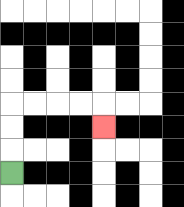{'start': '[0, 7]', 'end': '[4, 5]', 'path_directions': 'U,U,U,R,R,R,R,D', 'path_coordinates': '[[0, 7], [0, 6], [0, 5], [0, 4], [1, 4], [2, 4], [3, 4], [4, 4], [4, 5]]'}